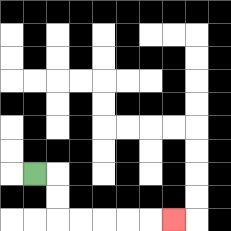{'start': '[1, 7]', 'end': '[7, 9]', 'path_directions': 'R,D,D,R,R,R,R,R', 'path_coordinates': '[[1, 7], [2, 7], [2, 8], [2, 9], [3, 9], [4, 9], [5, 9], [6, 9], [7, 9]]'}